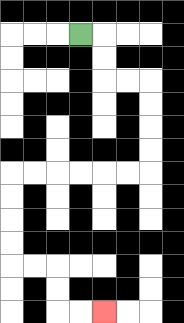{'start': '[3, 1]', 'end': '[4, 13]', 'path_directions': 'R,D,D,R,R,D,D,D,D,L,L,L,L,L,L,D,D,D,D,R,R,D,D,R,R', 'path_coordinates': '[[3, 1], [4, 1], [4, 2], [4, 3], [5, 3], [6, 3], [6, 4], [6, 5], [6, 6], [6, 7], [5, 7], [4, 7], [3, 7], [2, 7], [1, 7], [0, 7], [0, 8], [0, 9], [0, 10], [0, 11], [1, 11], [2, 11], [2, 12], [2, 13], [3, 13], [4, 13]]'}